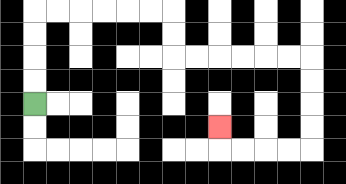{'start': '[1, 4]', 'end': '[9, 5]', 'path_directions': 'U,U,U,U,R,R,R,R,R,R,D,D,R,R,R,R,R,R,D,D,D,D,L,L,L,L,U', 'path_coordinates': '[[1, 4], [1, 3], [1, 2], [1, 1], [1, 0], [2, 0], [3, 0], [4, 0], [5, 0], [6, 0], [7, 0], [7, 1], [7, 2], [8, 2], [9, 2], [10, 2], [11, 2], [12, 2], [13, 2], [13, 3], [13, 4], [13, 5], [13, 6], [12, 6], [11, 6], [10, 6], [9, 6], [9, 5]]'}